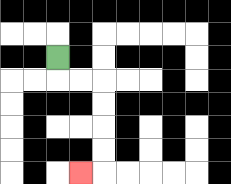{'start': '[2, 2]', 'end': '[3, 7]', 'path_directions': 'D,R,R,D,D,D,D,L', 'path_coordinates': '[[2, 2], [2, 3], [3, 3], [4, 3], [4, 4], [4, 5], [4, 6], [4, 7], [3, 7]]'}